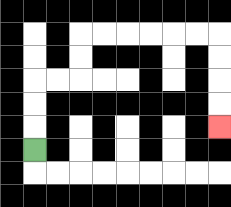{'start': '[1, 6]', 'end': '[9, 5]', 'path_directions': 'U,U,U,R,R,U,U,R,R,R,R,R,R,D,D,D,D', 'path_coordinates': '[[1, 6], [1, 5], [1, 4], [1, 3], [2, 3], [3, 3], [3, 2], [3, 1], [4, 1], [5, 1], [6, 1], [7, 1], [8, 1], [9, 1], [9, 2], [9, 3], [9, 4], [9, 5]]'}